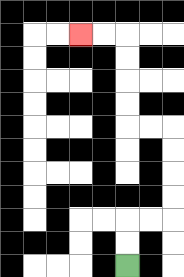{'start': '[5, 11]', 'end': '[3, 1]', 'path_directions': 'U,U,R,R,U,U,U,U,L,L,U,U,U,U,L,L', 'path_coordinates': '[[5, 11], [5, 10], [5, 9], [6, 9], [7, 9], [7, 8], [7, 7], [7, 6], [7, 5], [6, 5], [5, 5], [5, 4], [5, 3], [5, 2], [5, 1], [4, 1], [3, 1]]'}